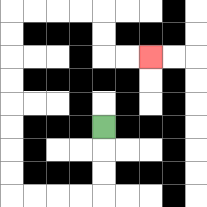{'start': '[4, 5]', 'end': '[6, 2]', 'path_directions': 'D,D,D,L,L,L,L,U,U,U,U,U,U,U,U,R,R,R,R,D,D,R,R', 'path_coordinates': '[[4, 5], [4, 6], [4, 7], [4, 8], [3, 8], [2, 8], [1, 8], [0, 8], [0, 7], [0, 6], [0, 5], [0, 4], [0, 3], [0, 2], [0, 1], [0, 0], [1, 0], [2, 0], [3, 0], [4, 0], [4, 1], [4, 2], [5, 2], [6, 2]]'}